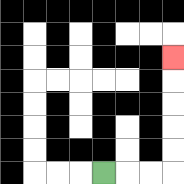{'start': '[4, 7]', 'end': '[7, 2]', 'path_directions': 'R,R,R,U,U,U,U,U', 'path_coordinates': '[[4, 7], [5, 7], [6, 7], [7, 7], [7, 6], [7, 5], [7, 4], [7, 3], [7, 2]]'}